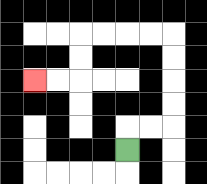{'start': '[5, 6]', 'end': '[1, 3]', 'path_directions': 'U,R,R,U,U,U,U,L,L,L,L,D,D,L,L', 'path_coordinates': '[[5, 6], [5, 5], [6, 5], [7, 5], [7, 4], [7, 3], [7, 2], [7, 1], [6, 1], [5, 1], [4, 1], [3, 1], [3, 2], [3, 3], [2, 3], [1, 3]]'}